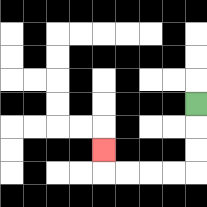{'start': '[8, 4]', 'end': '[4, 6]', 'path_directions': 'D,D,D,L,L,L,L,U', 'path_coordinates': '[[8, 4], [8, 5], [8, 6], [8, 7], [7, 7], [6, 7], [5, 7], [4, 7], [4, 6]]'}